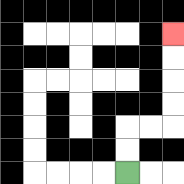{'start': '[5, 7]', 'end': '[7, 1]', 'path_directions': 'U,U,R,R,U,U,U,U', 'path_coordinates': '[[5, 7], [5, 6], [5, 5], [6, 5], [7, 5], [7, 4], [7, 3], [7, 2], [7, 1]]'}